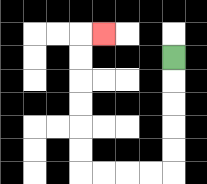{'start': '[7, 2]', 'end': '[4, 1]', 'path_directions': 'D,D,D,D,D,L,L,L,L,U,U,U,U,U,U,R', 'path_coordinates': '[[7, 2], [7, 3], [7, 4], [7, 5], [7, 6], [7, 7], [6, 7], [5, 7], [4, 7], [3, 7], [3, 6], [3, 5], [3, 4], [3, 3], [3, 2], [3, 1], [4, 1]]'}